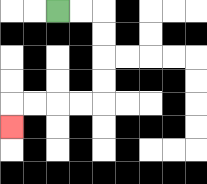{'start': '[2, 0]', 'end': '[0, 5]', 'path_directions': 'R,R,D,D,D,D,L,L,L,L,D', 'path_coordinates': '[[2, 0], [3, 0], [4, 0], [4, 1], [4, 2], [4, 3], [4, 4], [3, 4], [2, 4], [1, 4], [0, 4], [0, 5]]'}